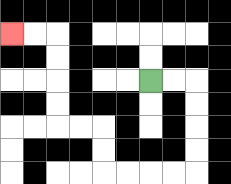{'start': '[6, 3]', 'end': '[0, 1]', 'path_directions': 'R,R,D,D,D,D,L,L,L,L,U,U,L,L,U,U,U,U,L,L', 'path_coordinates': '[[6, 3], [7, 3], [8, 3], [8, 4], [8, 5], [8, 6], [8, 7], [7, 7], [6, 7], [5, 7], [4, 7], [4, 6], [4, 5], [3, 5], [2, 5], [2, 4], [2, 3], [2, 2], [2, 1], [1, 1], [0, 1]]'}